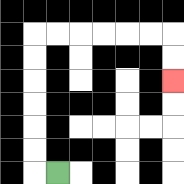{'start': '[2, 7]', 'end': '[7, 3]', 'path_directions': 'L,U,U,U,U,U,U,R,R,R,R,R,R,D,D', 'path_coordinates': '[[2, 7], [1, 7], [1, 6], [1, 5], [1, 4], [1, 3], [1, 2], [1, 1], [2, 1], [3, 1], [4, 1], [5, 1], [6, 1], [7, 1], [7, 2], [7, 3]]'}